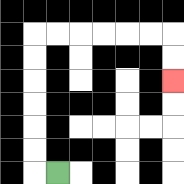{'start': '[2, 7]', 'end': '[7, 3]', 'path_directions': 'L,U,U,U,U,U,U,R,R,R,R,R,R,D,D', 'path_coordinates': '[[2, 7], [1, 7], [1, 6], [1, 5], [1, 4], [1, 3], [1, 2], [1, 1], [2, 1], [3, 1], [4, 1], [5, 1], [6, 1], [7, 1], [7, 2], [7, 3]]'}